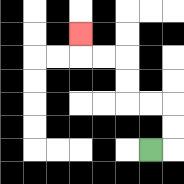{'start': '[6, 6]', 'end': '[3, 1]', 'path_directions': 'R,U,U,L,L,U,U,L,L,U', 'path_coordinates': '[[6, 6], [7, 6], [7, 5], [7, 4], [6, 4], [5, 4], [5, 3], [5, 2], [4, 2], [3, 2], [3, 1]]'}